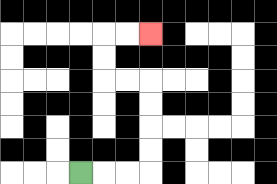{'start': '[3, 7]', 'end': '[6, 1]', 'path_directions': 'R,R,R,U,U,U,U,L,L,U,U,R,R', 'path_coordinates': '[[3, 7], [4, 7], [5, 7], [6, 7], [6, 6], [6, 5], [6, 4], [6, 3], [5, 3], [4, 3], [4, 2], [4, 1], [5, 1], [6, 1]]'}